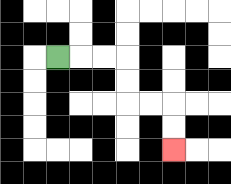{'start': '[2, 2]', 'end': '[7, 6]', 'path_directions': 'R,R,R,D,D,R,R,D,D', 'path_coordinates': '[[2, 2], [3, 2], [4, 2], [5, 2], [5, 3], [5, 4], [6, 4], [7, 4], [7, 5], [7, 6]]'}